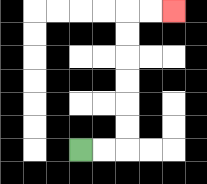{'start': '[3, 6]', 'end': '[7, 0]', 'path_directions': 'R,R,U,U,U,U,U,U,R,R', 'path_coordinates': '[[3, 6], [4, 6], [5, 6], [5, 5], [5, 4], [5, 3], [5, 2], [5, 1], [5, 0], [6, 0], [7, 0]]'}